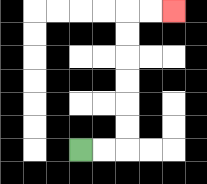{'start': '[3, 6]', 'end': '[7, 0]', 'path_directions': 'R,R,U,U,U,U,U,U,R,R', 'path_coordinates': '[[3, 6], [4, 6], [5, 6], [5, 5], [5, 4], [5, 3], [5, 2], [5, 1], [5, 0], [6, 0], [7, 0]]'}